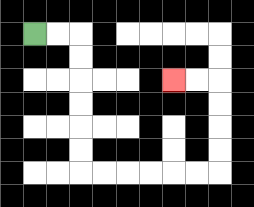{'start': '[1, 1]', 'end': '[7, 3]', 'path_directions': 'R,R,D,D,D,D,D,D,R,R,R,R,R,R,U,U,U,U,L,L', 'path_coordinates': '[[1, 1], [2, 1], [3, 1], [3, 2], [3, 3], [3, 4], [3, 5], [3, 6], [3, 7], [4, 7], [5, 7], [6, 7], [7, 7], [8, 7], [9, 7], [9, 6], [9, 5], [9, 4], [9, 3], [8, 3], [7, 3]]'}